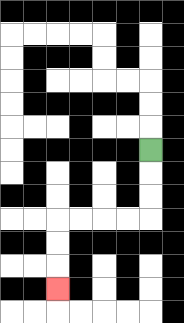{'start': '[6, 6]', 'end': '[2, 12]', 'path_directions': 'D,D,D,L,L,L,L,D,D,D', 'path_coordinates': '[[6, 6], [6, 7], [6, 8], [6, 9], [5, 9], [4, 9], [3, 9], [2, 9], [2, 10], [2, 11], [2, 12]]'}